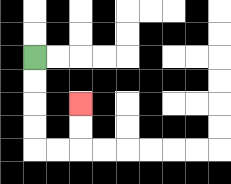{'start': '[1, 2]', 'end': '[3, 4]', 'path_directions': 'D,D,D,D,R,R,U,U', 'path_coordinates': '[[1, 2], [1, 3], [1, 4], [1, 5], [1, 6], [2, 6], [3, 6], [3, 5], [3, 4]]'}